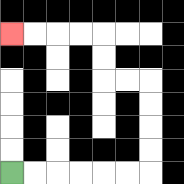{'start': '[0, 7]', 'end': '[0, 1]', 'path_directions': 'R,R,R,R,R,R,U,U,U,U,L,L,U,U,L,L,L,L', 'path_coordinates': '[[0, 7], [1, 7], [2, 7], [3, 7], [4, 7], [5, 7], [6, 7], [6, 6], [6, 5], [6, 4], [6, 3], [5, 3], [4, 3], [4, 2], [4, 1], [3, 1], [2, 1], [1, 1], [0, 1]]'}